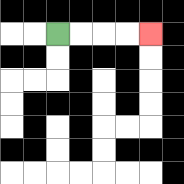{'start': '[2, 1]', 'end': '[6, 1]', 'path_directions': 'R,R,R,R', 'path_coordinates': '[[2, 1], [3, 1], [4, 1], [5, 1], [6, 1]]'}